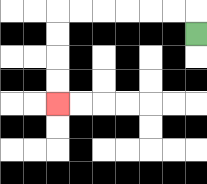{'start': '[8, 1]', 'end': '[2, 4]', 'path_directions': 'U,L,L,L,L,L,L,D,D,D,D', 'path_coordinates': '[[8, 1], [8, 0], [7, 0], [6, 0], [5, 0], [4, 0], [3, 0], [2, 0], [2, 1], [2, 2], [2, 3], [2, 4]]'}